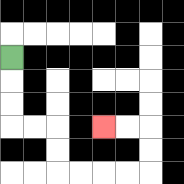{'start': '[0, 2]', 'end': '[4, 5]', 'path_directions': 'D,D,D,R,R,D,D,R,R,R,R,U,U,L,L', 'path_coordinates': '[[0, 2], [0, 3], [0, 4], [0, 5], [1, 5], [2, 5], [2, 6], [2, 7], [3, 7], [4, 7], [5, 7], [6, 7], [6, 6], [6, 5], [5, 5], [4, 5]]'}